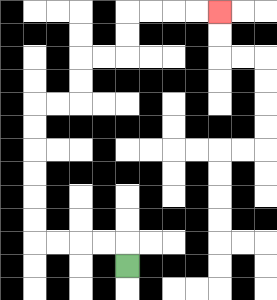{'start': '[5, 11]', 'end': '[9, 0]', 'path_directions': 'U,L,L,L,L,U,U,U,U,U,U,R,R,U,U,R,R,U,U,R,R,R,R', 'path_coordinates': '[[5, 11], [5, 10], [4, 10], [3, 10], [2, 10], [1, 10], [1, 9], [1, 8], [1, 7], [1, 6], [1, 5], [1, 4], [2, 4], [3, 4], [3, 3], [3, 2], [4, 2], [5, 2], [5, 1], [5, 0], [6, 0], [7, 0], [8, 0], [9, 0]]'}